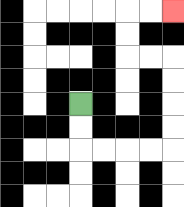{'start': '[3, 4]', 'end': '[7, 0]', 'path_directions': 'D,D,R,R,R,R,U,U,U,U,L,L,U,U,R,R', 'path_coordinates': '[[3, 4], [3, 5], [3, 6], [4, 6], [5, 6], [6, 6], [7, 6], [7, 5], [7, 4], [7, 3], [7, 2], [6, 2], [5, 2], [5, 1], [5, 0], [6, 0], [7, 0]]'}